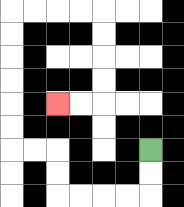{'start': '[6, 6]', 'end': '[2, 4]', 'path_directions': 'D,D,L,L,L,L,U,U,L,L,U,U,U,U,U,U,R,R,R,R,D,D,D,D,L,L', 'path_coordinates': '[[6, 6], [6, 7], [6, 8], [5, 8], [4, 8], [3, 8], [2, 8], [2, 7], [2, 6], [1, 6], [0, 6], [0, 5], [0, 4], [0, 3], [0, 2], [0, 1], [0, 0], [1, 0], [2, 0], [3, 0], [4, 0], [4, 1], [4, 2], [4, 3], [4, 4], [3, 4], [2, 4]]'}